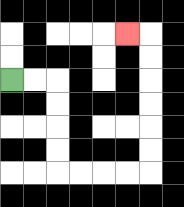{'start': '[0, 3]', 'end': '[5, 1]', 'path_directions': 'R,R,D,D,D,D,R,R,R,R,U,U,U,U,U,U,L', 'path_coordinates': '[[0, 3], [1, 3], [2, 3], [2, 4], [2, 5], [2, 6], [2, 7], [3, 7], [4, 7], [5, 7], [6, 7], [6, 6], [6, 5], [6, 4], [6, 3], [6, 2], [6, 1], [5, 1]]'}